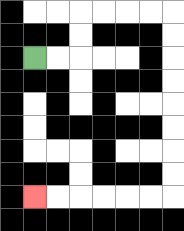{'start': '[1, 2]', 'end': '[1, 8]', 'path_directions': 'R,R,U,U,R,R,R,R,D,D,D,D,D,D,D,D,L,L,L,L,L,L', 'path_coordinates': '[[1, 2], [2, 2], [3, 2], [3, 1], [3, 0], [4, 0], [5, 0], [6, 0], [7, 0], [7, 1], [7, 2], [7, 3], [7, 4], [7, 5], [7, 6], [7, 7], [7, 8], [6, 8], [5, 8], [4, 8], [3, 8], [2, 8], [1, 8]]'}